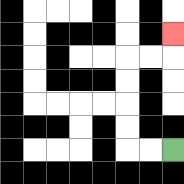{'start': '[7, 6]', 'end': '[7, 1]', 'path_directions': 'L,L,U,U,U,U,R,R,U', 'path_coordinates': '[[7, 6], [6, 6], [5, 6], [5, 5], [5, 4], [5, 3], [5, 2], [6, 2], [7, 2], [7, 1]]'}